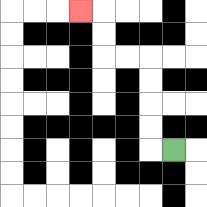{'start': '[7, 6]', 'end': '[3, 0]', 'path_directions': 'L,U,U,U,U,L,L,U,U,L', 'path_coordinates': '[[7, 6], [6, 6], [6, 5], [6, 4], [6, 3], [6, 2], [5, 2], [4, 2], [4, 1], [4, 0], [3, 0]]'}